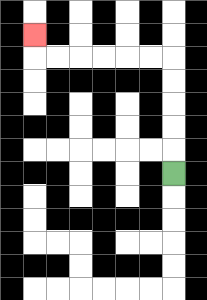{'start': '[7, 7]', 'end': '[1, 1]', 'path_directions': 'U,U,U,U,U,L,L,L,L,L,L,U', 'path_coordinates': '[[7, 7], [7, 6], [7, 5], [7, 4], [7, 3], [7, 2], [6, 2], [5, 2], [4, 2], [3, 2], [2, 2], [1, 2], [1, 1]]'}